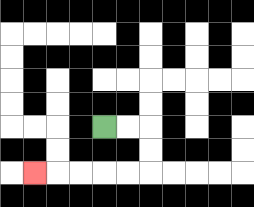{'start': '[4, 5]', 'end': '[1, 7]', 'path_directions': 'R,R,D,D,L,L,L,L,L', 'path_coordinates': '[[4, 5], [5, 5], [6, 5], [6, 6], [6, 7], [5, 7], [4, 7], [3, 7], [2, 7], [1, 7]]'}